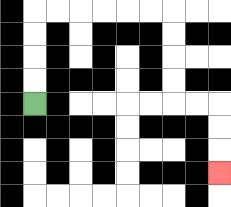{'start': '[1, 4]', 'end': '[9, 7]', 'path_directions': 'U,U,U,U,R,R,R,R,R,R,D,D,D,D,R,R,D,D,D', 'path_coordinates': '[[1, 4], [1, 3], [1, 2], [1, 1], [1, 0], [2, 0], [3, 0], [4, 0], [5, 0], [6, 0], [7, 0], [7, 1], [7, 2], [7, 3], [7, 4], [8, 4], [9, 4], [9, 5], [9, 6], [9, 7]]'}